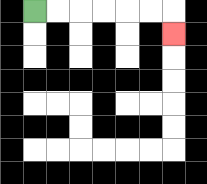{'start': '[1, 0]', 'end': '[7, 1]', 'path_directions': 'R,R,R,R,R,R,D', 'path_coordinates': '[[1, 0], [2, 0], [3, 0], [4, 0], [5, 0], [6, 0], [7, 0], [7, 1]]'}